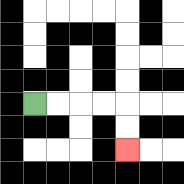{'start': '[1, 4]', 'end': '[5, 6]', 'path_directions': 'R,R,R,R,D,D', 'path_coordinates': '[[1, 4], [2, 4], [3, 4], [4, 4], [5, 4], [5, 5], [5, 6]]'}